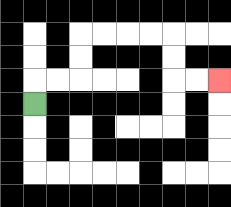{'start': '[1, 4]', 'end': '[9, 3]', 'path_directions': 'U,R,R,U,U,R,R,R,R,D,D,R,R', 'path_coordinates': '[[1, 4], [1, 3], [2, 3], [3, 3], [3, 2], [3, 1], [4, 1], [5, 1], [6, 1], [7, 1], [7, 2], [7, 3], [8, 3], [9, 3]]'}